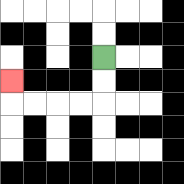{'start': '[4, 2]', 'end': '[0, 3]', 'path_directions': 'D,D,L,L,L,L,U', 'path_coordinates': '[[4, 2], [4, 3], [4, 4], [3, 4], [2, 4], [1, 4], [0, 4], [0, 3]]'}